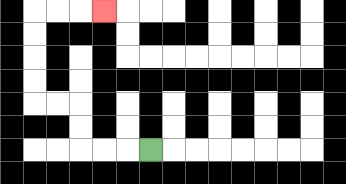{'start': '[6, 6]', 'end': '[4, 0]', 'path_directions': 'L,L,L,U,U,L,L,U,U,U,U,R,R,R', 'path_coordinates': '[[6, 6], [5, 6], [4, 6], [3, 6], [3, 5], [3, 4], [2, 4], [1, 4], [1, 3], [1, 2], [1, 1], [1, 0], [2, 0], [3, 0], [4, 0]]'}